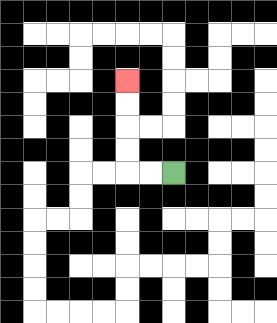{'start': '[7, 7]', 'end': '[5, 3]', 'path_directions': 'L,L,U,U,U,U', 'path_coordinates': '[[7, 7], [6, 7], [5, 7], [5, 6], [5, 5], [5, 4], [5, 3]]'}